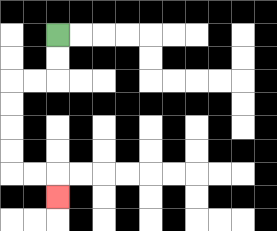{'start': '[2, 1]', 'end': '[2, 8]', 'path_directions': 'D,D,L,L,D,D,D,D,R,R,D', 'path_coordinates': '[[2, 1], [2, 2], [2, 3], [1, 3], [0, 3], [0, 4], [0, 5], [0, 6], [0, 7], [1, 7], [2, 7], [2, 8]]'}